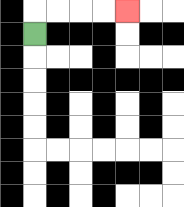{'start': '[1, 1]', 'end': '[5, 0]', 'path_directions': 'U,R,R,R,R', 'path_coordinates': '[[1, 1], [1, 0], [2, 0], [3, 0], [4, 0], [5, 0]]'}